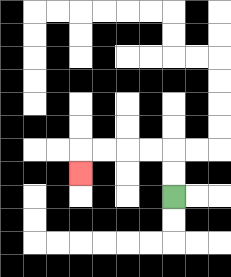{'start': '[7, 8]', 'end': '[3, 7]', 'path_directions': 'U,U,L,L,L,L,D', 'path_coordinates': '[[7, 8], [7, 7], [7, 6], [6, 6], [5, 6], [4, 6], [3, 6], [3, 7]]'}